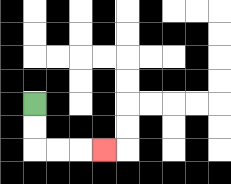{'start': '[1, 4]', 'end': '[4, 6]', 'path_directions': 'D,D,R,R,R', 'path_coordinates': '[[1, 4], [1, 5], [1, 6], [2, 6], [3, 6], [4, 6]]'}